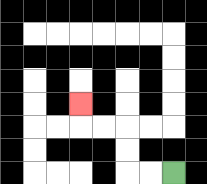{'start': '[7, 7]', 'end': '[3, 4]', 'path_directions': 'L,L,U,U,L,L,U', 'path_coordinates': '[[7, 7], [6, 7], [5, 7], [5, 6], [5, 5], [4, 5], [3, 5], [3, 4]]'}